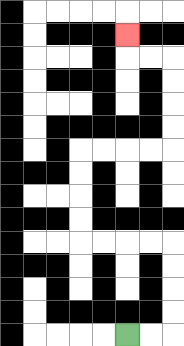{'start': '[5, 14]', 'end': '[5, 1]', 'path_directions': 'R,R,U,U,U,U,L,L,L,L,U,U,U,U,R,R,R,R,U,U,U,U,L,L,U', 'path_coordinates': '[[5, 14], [6, 14], [7, 14], [7, 13], [7, 12], [7, 11], [7, 10], [6, 10], [5, 10], [4, 10], [3, 10], [3, 9], [3, 8], [3, 7], [3, 6], [4, 6], [5, 6], [6, 6], [7, 6], [7, 5], [7, 4], [7, 3], [7, 2], [6, 2], [5, 2], [5, 1]]'}